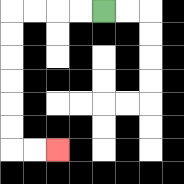{'start': '[4, 0]', 'end': '[2, 6]', 'path_directions': 'L,L,L,L,D,D,D,D,D,D,R,R', 'path_coordinates': '[[4, 0], [3, 0], [2, 0], [1, 0], [0, 0], [0, 1], [0, 2], [0, 3], [0, 4], [0, 5], [0, 6], [1, 6], [2, 6]]'}